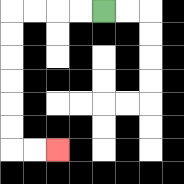{'start': '[4, 0]', 'end': '[2, 6]', 'path_directions': 'L,L,L,L,D,D,D,D,D,D,R,R', 'path_coordinates': '[[4, 0], [3, 0], [2, 0], [1, 0], [0, 0], [0, 1], [0, 2], [0, 3], [0, 4], [0, 5], [0, 6], [1, 6], [2, 6]]'}